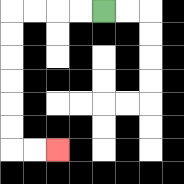{'start': '[4, 0]', 'end': '[2, 6]', 'path_directions': 'L,L,L,L,D,D,D,D,D,D,R,R', 'path_coordinates': '[[4, 0], [3, 0], [2, 0], [1, 0], [0, 0], [0, 1], [0, 2], [0, 3], [0, 4], [0, 5], [0, 6], [1, 6], [2, 6]]'}